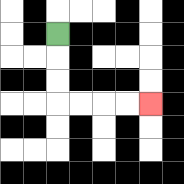{'start': '[2, 1]', 'end': '[6, 4]', 'path_directions': 'D,D,D,R,R,R,R', 'path_coordinates': '[[2, 1], [2, 2], [2, 3], [2, 4], [3, 4], [4, 4], [5, 4], [6, 4]]'}